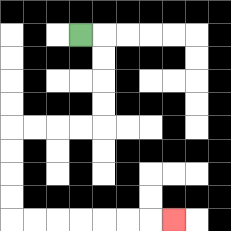{'start': '[3, 1]', 'end': '[7, 9]', 'path_directions': 'R,D,D,D,D,L,L,L,L,D,D,D,D,R,R,R,R,R,R,R', 'path_coordinates': '[[3, 1], [4, 1], [4, 2], [4, 3], [4, 4], [4, 5], [3, 5], [2, 5], [1, 5], [0, 5], [0, 6], [0, 7], [0, 8], [0, 9], [1, 9], [2, 9], [3, 9], [4, 9], [5, 9], [6, 9], [7, 9]]'}